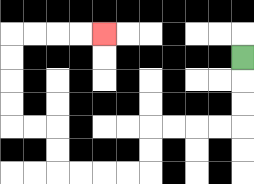{'start': '[10, 2]', 'end': '[4, 1]', 'path_directions': 'D,D,D,L,L,L,L,D,D,L,L,L,L,U,U,L,L,U,U,U,U,R,R,R,R', 'path_coordinates': '[[10, 2], [10, 3], [10, 4], [10, 5], [9, 5], [8, 5], [7, 5], [6, 5], [6, 6], [6, 7], [5, 7], [4, 7], [3, 7], [2, 7], [2, 6], [2, 5], [1, 5], [0, 5], [0, 4], [0, 3], [0, 2], [0, 1], [1, 1], [2, 1], [3, 1], [4, 1]]'}